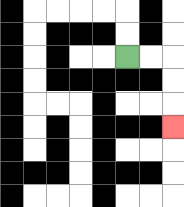{'start': '[5, 2]', 'end': '[7, 5]', 'path_directions': 'R,R,D,D,D', 'path_coordinates': '[[5, 2], [6, 2], [7, 2], [7, 3], [7, 4], [7, 5]]'}